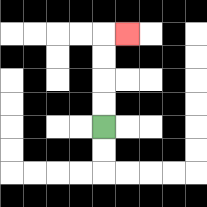{'start': '[4, 5]', 'end': '[5, 1]', 'path_directions': 'U,U,U,U,R', 'path_coordinates': '[[4, 5], [4, 4], [4, 3], [4, 2], [4, 1], [5, 1]]'}